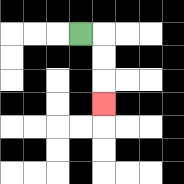{'start': '[3, 1]', 'end': '[4, 4]', 'path_directions': 'R,D,D,D', 'path_coordinates': '[[3, 1], [4, 1], [4, 2], [4, 3], [4, 4]]'}